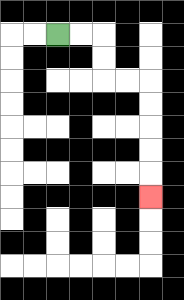{'start': '[2, 1]', 'end': '[6, 8]', 'path_directions': 'R,R,D,D,R,R,D,D,D,D,D', 'path_coordinates': '[[2, 1], [3, 1], [4, 1], [4, 2], [4, 3], [5, 3], [6, 3], [6, 4], [6, 5], [6, 6], [6, 7], [6, 8]]'}